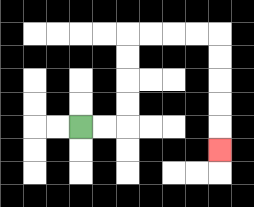{'start': '[3, 5]', 'end': '[9, 6]', 'path_directions': 'R,R,U,U,U,U,R,R,R,R,D,D,D,D,D', 'path_coordinates': '[[3, 5], [4, 5], [5, 5], [5, 4], [5, 3], [5, 2], [5, 1], [6, 1], [7, 1], [8, 1], [9, 1], [9, 2], [9, 3], [9, 4], [9, 5], [9, 6]]'}